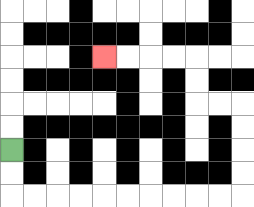{'start': '[0, 6]', 'end': '[4, 2]', 'path_directions': 'D,D,R,R,R,R,R,R,R,R,R,R,U,U,U,U,L,L,U,U,L,L,L,L', 'path_coordinates': '[[0, 6], [0, 7], [0, 8], [1, 8], [2, 8], [3, 8], [4, 8], [5, 8], [6, 8], [7, 8], [8, 8], [9, 8], [10, 8], [10, 7], [10, 6], [10, 5], [10, 4], [9, 4], [8, 4], [8, 3], [8, 2], [7, 2], [6, 2], [5, 2], [4, 2]]'}